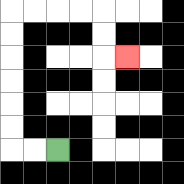{'start': '[2, 6]', 'end': '[5, 2]', 'path_directions': 'L,L,U,U,U,U,U,U,R,R,R,R,D,D,R', 'path_coordinates': '[[2, 6], [1, 6], [0, 6], [0, 5], [0, 4], [0, 3], [0, 2], [0, 1], [0, 0], [1, 0], [2, 0], [3, 0], [4, 0], [4, 1], [4, 2], [5, 2]]'}